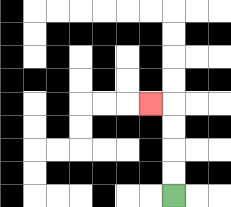{'start': '[7, 8]', 'end': '[6, 4]', 'path_directions': 'U,U,U,U,L', 'path_coordinates': '[[7, 8], [7, 7], [7, 6], [7, 5], [7, 4], [6, 4]]'}